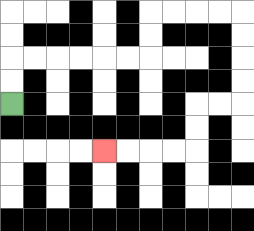{'start': '[0, 4]', 'end': '[4, 6]', 'path_directions': 'U,U,R,R,R,R,R,R,U,U,R,R,R,R,D,D,D,D,L,L,D,D,L,L,L,L', 'path_coordinates': '[[0, 4], [0, 3], [0, 2], [1, 2], [2, 2], [3, 2], [4, 2], [5, 2], [6, 2], [6, 1], [6, 0], [7, 0], [8, 0], [9, 0], [10, 0], [10, 1], [10, 2], [10, 3], [10, 4], [9, 4], [8, 4], [8, 5], [8, 6], [7, 6], [6, 6], [5, 6], [4, 6]]'}